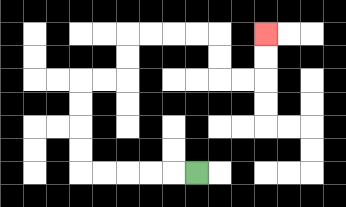{'start': '[8, 7]', 'end': '[11, 1]', 'path_directions': 'L,L,L,L,L,U,U,U,U,R,R,U,U,R,R,R,R,D,D,R,R,U,U', 'path_coordinates': '[[8, 7], [7, 7], [6, 7], [5, 7], [4, 7], [3, 7], [3, 6], [3, 5], [3, 4], [3, 3], [4, 3], [5, 3], [5, 2], [5, 1], [6, 1], [7, 1], [8, 1], [9, 1], [9, 2], [9, 3], [10, 3], [11, 3], [11, 2], [11, 1]]'}